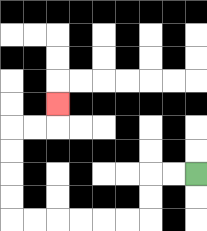{'start': '[8, 7]', 'end': '[2, 4]', 'path_directions': 'L,L,D,D,L,L,L,L,L,L,U,U,U,U,R,R,U', 'path_coordinates': '[[8, 7], [7, 7], [6, 7], [6, 8], [6, 9], [5, 9], [4, 9], [3, 9], [2, 9], [1, 9], [0, 9], [0, 8], [0, 7], [0, 6], [0, 5], [1, 5], [2, 5], [2, 4]]'}